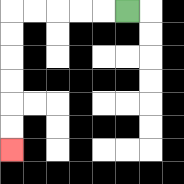{'start': '[5, 0]', 'end': '[0, 6]', 'path_directions': 'L,L,L,L,L,D,D,D,D,D,D', 'path_coordinates': '[[5, 0], [4, 0], [3, 0], [2, 0], [1, 0], [0, 0], [0, 1], [0, 2], [0, 3], [0, 4], [0, 5], [0, 6]]'}